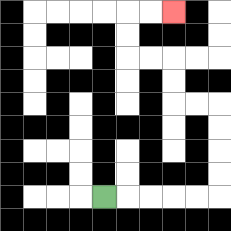{'start': '[4, 8]', 'end': '[7, 0]', 'path_directions': 'R,R,R,R,R,U,U,U,U,L,L,U,U,L,L,U,U,R,R', 'path_coordinates': '[[4, 8], [5, 8], [6, 8], [7, 8], [8, 8], [9, 8], [9, 7], [9, 6], [9, 5], [9, 4], [8, 4], [7, 4], [7, 3], [7, 2], [6, 2], [5, 2], [5, 1], [5, 0], [6, 0], [7, 0]]'}